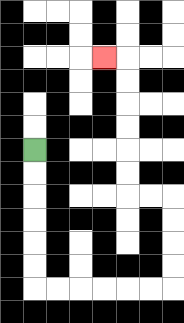{'start': '[1, 6]', 'end': '[4, 2]', 'path_directions': 'D,D,D,D,D,D,R,R,R,R,R,R,U,U,U,U,L,L,U,U,U,U,U,U,L', 'path_coordinates': '[[1, 6], [1, 7], [1, 8], [1, 9], [1, 10], [1, 11], [1, 12], [2, 12], [3, 12], [4, 12], [5, 12], [6, 12], [7, 12], [7, 11], [7, 10], [7, 9], [7, 8], [6, 8], [5, 8], [5, 7], [5, 6], [5, 5], [5, 4], [5, 3], [5, 2], [4, 2]]'}